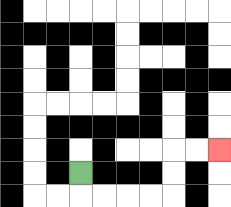{'start': '[3, 7]', 'end': '[9, 6]', 'path_directions': 'D,R,R,R,R,U,U,R,R', 'path_coordinates': '[[3, 7], [3, 8], [4, 8], [5, 8], [6, 8], [7, 8], [7, 7], [7, 6], [8, 6], [9, 6]]'}